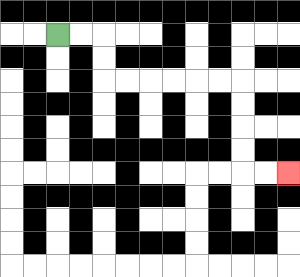{'start': '[2, 1]', 'end': '[12, 7]', 'path_directions': 'R,R,D,D,R,R,R,R,R,R,D,D,D,D,R,R', 'path_coordinates': '[[2, 1], [3, 1], [4, 1], [4, 2], [4, 3], [5, 3], [6, 3], [7, 3], [8, 3], [9, 3], [10, 3], [10, 4], [10, 5], [10, 6], [10, 7], [11, 7], [12, 7]]'}